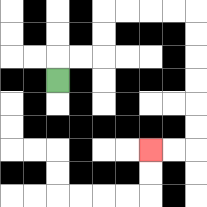{'start': '[2, 3]', 'end': '[6, 6]', 'path_directions': 'U,R,R,U,U,R,R,R,R,D,D,D,D,D,D,L,L', 'path_coordinates': '[[2, 3], [2, 2], [3, 2], [4, 2], [4, 1], [4, 0], [5, 0], [6, 0], [7, 0], [8, 0], [8, 1], [8, 2], [8, 3], [8, 4], [8, 5], [8, 6], [7, 6], [6, 6]]'}